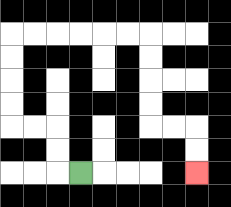{'start': '[3, 7]', 'end': '[8, 7]', 'path_directions': 'L,U,U,L,L,U,U,U,U,R,R,R,R,R,R,D,D,D,D,R,R,D,D', 'path_coordinates': '[[3, 7], [2, 7], [2, 6], [2, 5], [1, 5], [0, 5], [0, 4], [0, 3], [0, 2], [0, 1], [1, 1], [2, 1], [3, 1], [4, 1], [5, 1], [6, 1], [6, 2], [6, 3], [6, 4], [6, 5], [7, 5], [8, 5], [8, 6], [8, 7]]'}